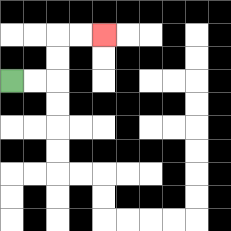{'start': '[0, 3]', 'end': '[4, 1]', 'path_directions': 'R,R,U,U,R,R', 'path_coordinates': '[[0, 3], [1, 3], [2, 3], [2, 2], [2, 1], [3, 1], [4, 1]]'}